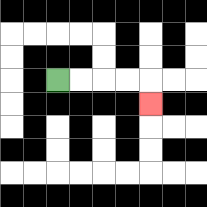{'start': '[2, 3]', 'end': '[6, 4]', 'path_directions': 'R,R,R,R,D', 'path_coordinates': '[[2, 3], [3, 3], [4, 3], [5, 3], [6, 3], [6, 4]]'}